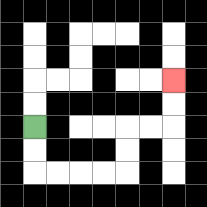{'start': '[1, 5]', 'end': '[7, 3]', 'path_directions': 'D,D,R,R,R,R,U,U,R,R,U,U', 'path_coordinates': '[[1, 5], [1, 6], [1, 7], [2, 7], [3, 7], [4, 7], [5, 7], [5, 6], [5, 5], [6, 5], [7, 5], [7, 4], [7, 3]]'}